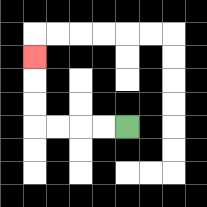{'start': '[5, 5]', 'end': '[1, 2]', 'path_directions': 'L,L,L,L,U,U,U', 'path_coordinates': '[[5, 5], [4, 5], [3, 5], [2, 5], [1, 5], [1, 4], [1, 3], [1, 2]]'}